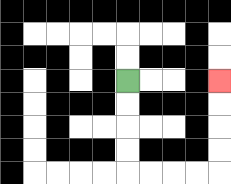{'start': '[5, 3]', 'end': '[9, 3]', 'path_directions': 'D,D,D,D,R,R,R,R,U,U,U,U', 'path_coordinates': '[[5, 3], [5, 4], [5, 5], [5, 6], [5, 7], [6, 7], [7, 7], [8, 7], [9, 7], [9, 6], [9, 5], [9, 4], [9, 3]]'}